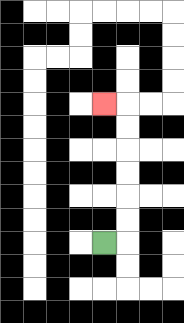{'start': '[4, 10]', 'end': '[4, 4]', 'path_directions': 'R,U,U,U,U,U,U,L', 'path_coordinates': '[[4, 10], [5, 10], [5, 9], [5, 8], [5, 7], [5, 6], [5, 5], [5, 4], [4, 4]]'}